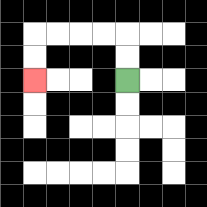{'start': '[5, 3]', 'end': '[1, 3]', 'path_directions': 'U,U,L,L,L,L,D,D', 'path_coordinates': '[[5, 3], [5, 2], [5, 1], [4, 1], [3, 1], [2, 1], [1, 1], [1, 2], [1, 3]]'}